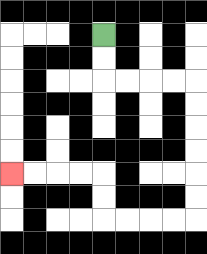{'start': '[4, 1]', 'end': '[0, 7]', 'path_directions': 'D,D,R,R,R,R,D,D,D,D,D,D,L,L,L,L,U,U,L,L,L,L', 'path_coordinates': '[[4, 1], [4, 2], [4, 3], [5, 3], [6, 3], [7, 3], [8, 3], [8, 4], [8, 5], [8, 6], [8, 7], [8, 8], [8, 9], [7, 9], [6, 9], [5, 9], [4, 9], [4, 8], [4, 7], [3, 7], [2, 7], [1, 7], [0, 7]]'}